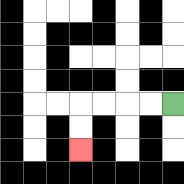{'start': '[7, 4]', 'end': '[3, 6]', 'path_directions': 'L,L,L,L,D,D', 'path_coordinates': '[[7, 4], [6, 4], [5, 4], [4, 4], [3, 4], [3, 5], [3, 6]]'}